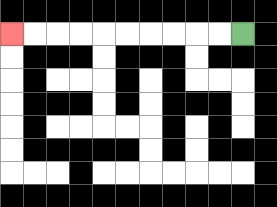{'start': '[10, 1]', 'end': '[0, 1]', 'path_directions': 'L,L,L,L,L,L,L,L,L,L', 'path_coordinates': '[[10, 1], [9, 1], [8, 1], [7, 1], [6, 1], [5, 1], [4, 1], [3, 1], [2, 1], [1, 1], [0, 1]]'}